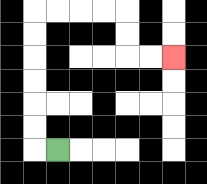{'start': '[2, 6]', 'end': '[7, 2]', 'path_directions': 'L,U,U,U,U,U,U,R,R,R,R,D,D,R,R', 'path_coordinates': '[[2, 6], [1, 6], [1, 5], [1, 4], [1, 3], [1, 2], [1, 1], [1, 0], [2, 0], [3, 0], [4, 0], [5, 0], [5, 1], [5, 2], [6, 2], [7, 2]]'}